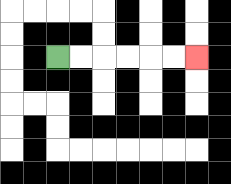{'start': '[2, 2]', 'end': '[8, 2]', 'path_directions': 'R,R,R,R,R,R', 'path_coordinates': '[[2, 2], [3, 2], [4, 2], [5, 2], [6, 2], [7, 2], [8, 2]]'}